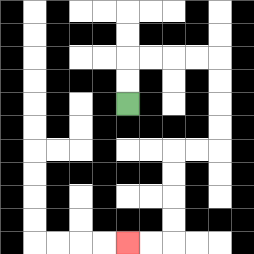{'start': '[5, 4]', 'end': '[5, 10]', 'path_directions': 'U,U,R,R,R,R,D,D,D,D,L,L,D,D,D,D,L,L', 'path_coordinates': '[[5, 4], [5, 3], [5, 2], [6, 2], [7, 2], [8, 2], [9, 2], [9, 3], [9, 4], [9, 5], [9, 6], [8, 6], [7, 6], [7, 7], [7, 8], [7, 9], [7, 10], [6, 10], [5, 10]]'}